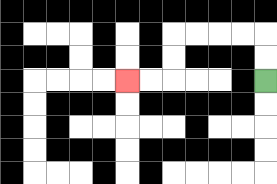{'start': '[11, 3]', 'end': '[5, 3]', 'path_directions': 'U,U,L,L,L,L,D,D,L,L', 'path_coordinates': '[[11, 3], [11, 2], [11, 1], [10, 1], [9, 1], [8, 1], [7, 1], [7, 2], [7, 3], [6, 3], [5, 3]]'}